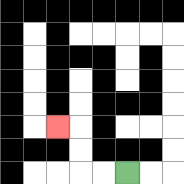{'start': '[5, 7]', 'end': '[2, 5]', 'path_directions': 'L,L,U,U,L', 'path_coordinates': '[[5, 7], [4, 7], [3, 7], [3, 6], [3, 5], [2, 5]]'}